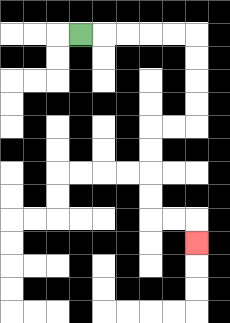{'start': '[3, 1]', 'end': '[8, 10]', 'path_directions': 'R,R,R,R,R,D,D,D,D,L,L,D,D,D,D,R,R,D', 'path_coordinates': '[[3, 1], [4, 1], [5, 1], [6, 1], [7, 1], [8, 1], [8, 2], [8, 3], [8, 4], [8, 5], [7, 5], [6, 5], [6, 6], [6, 7], [6, 8], [6, 9], [7, 9], [8, 9], [8, 10]]'}